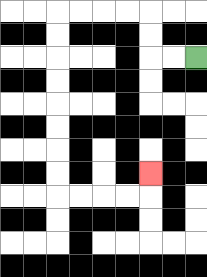{'start': '[8, 2]', 'end': '[6, 7]', 'path_directions': 'L,L,U,U,L,L,L,L,D,D,D,D,D,D,D,D,R,R,R,R,U', 'path_coordinates': '[[8, 2], [7, 2], [6, 2], [6, 1], [6, 0], [5, 0], [4, 0], [3, 0], [2, 0], [2, 1], [2, 2], [2, 3], [2, 4], [2, 5], [2, 6], [2, 7], [2, 8], [3, 8], [4, 8], [5, 8], [6, 8], [6, 7]]'}